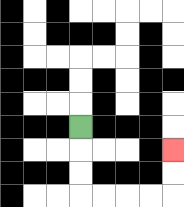{'start': '[3, 5]', 'end': '[7, 6]', 'path_directions': 'D,D,D,R,R,R,R,U,U', 'path_coordinates': '[[3, 5], [3, 6], [3, 7], [3, 8], [4, 8], [5, 8], [6, 8], [7, 8], [7, 7], [7, 6]]'}